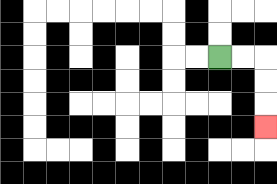{'start': '[9, 2]', 'end': '[11, 5]', 'path_directions': 'R,R,D,D,D', 'path_coordinates': '[[9, 2], [10, 2], [11, 2], [11, 3], [11, 4], [11, 5]]'}